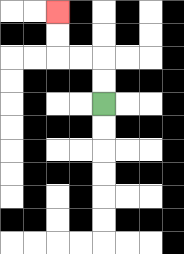{'start': '[4, 4]', 'end': '[2, 0]', 'path_directions': 'U,U,L,L,U,U', 'path_coordinates': '[[4, 4], [4, 3], [4, 2], [3, 2], [2, 2], [2, 1], [2, 0]]'}